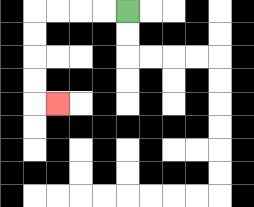{'start': '[5, 0]', 'end': '[2, 4]', 'path_directions': 'L,L,L,L,D,D,D,D,R', 'path_coordinates': '[[5, 0], [4, 0], [3, 0], [2, 0], [1, 0], [1, 1], [1, 2], [1, 3], [1, 4], [2, 4]]'}